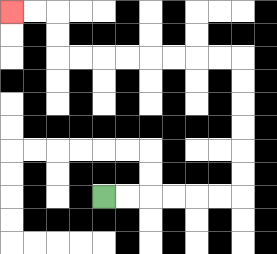{'start': '[4, 8]', 'end': '[0, 0]', 'path_directions': 'R,R,R,R,R,R,U,U,U,U,U,U,L,L,L,L,L,L,L,L,U,U,L,L', 'path_coordinates': '[[4, 8], [5, 8], [6, 8], [7, 8], [8, 8], [9, 8], [10, 8], [10, 7], [10, 6], [10, 5], [10, 4], [10, 3], [10, 2], [9, 2], [8, 2], [7, 2], [6, 2], [5, 2], [4, 2], [3, 2], [2, 2], [2, 1], [2, 0], [1, 0], [0, 0]]'}